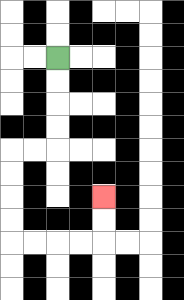{'start': '[2, 2]', 'end': '[4, 8]', 'path_directions': 'D,D,D,D,L,L,D,D,D,D,R,R,R,R,U,U', 'path_coordinates': '[[2, 2], [2, 3], [2, 4], [2, 5], [2, 6], [1, 6], [0, 6], [0, 7], [0, 8], [0, 9], [0, 10], [1, 10], [2, 10], [3, 10], [4, 10], [4, 9], [4, 8]]'}